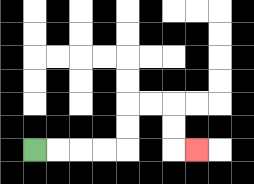{'start': '[1, 6]', 'end': '[8, 6]', 'path_directions': 'R,R,R,R,U,U,R,R,D,D,R', 'path_coordinates': '[[1, 6], [2, 6], [3, 6], [4, 6], [5, 6], [5, 5], [5, 4], [6, 4], [7, 4], [7, 5], [7, 6], [8, 6]]'}